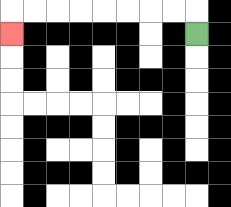{'start': '[8, 1]', 'end': '[0, 1]', 'path_directions': 'U,L,L,L,L,L,L,L,L,D', 'path_coordinates': '[[8, 1], [8, 0], [7, 0], [6, 0], [5, 0], [4, 0], [3, 0], [2, 0], [1, 0], [0, 0], [0, 1]]'}